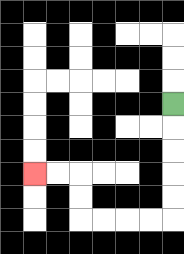{'start': '[7, 4]', 'end': '[1, 7]', 'path_directions': 'D,D,D,D,D,L,L,L,L,U,U,L,L', 'path_coordinates': '[[7, 4], [7, 5], [7, 6], [7, 7], [7, 8], [7, 9], [6, 9], [5, 9], [4, 9], [3, 9], [3, 8], [3, 7], [2, 7], [1, 7]]'}